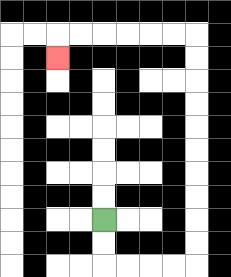{'start': '[4, 9]', 'end': '[2, 2]', 'path_directions': 'D,D,R,R,R,R,U,U,U,U,U,U,U,U,U,U,L,L,L,L,L,L,D', 'path_coordinates': '[[4, 9], [4, 10], [4, 11], [5, 11], [6, 11], [7, 11], [8, 11], [8, 10], [8, 9], [8, 8], [8, 7], [8, 6], [8, 5], [8, 4], [8, 3], [8, 2], [8, 1], [7, 1], [6, 1], [5, 1], [4, 1], [3, 1], [2, 1], [2, 2]]'}